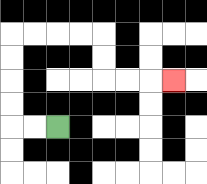{'start': '[2, 5]', 'end': '[7, 3]', 'path_directions': 'L,L,U,U,U,U,R,R,R,R,D,D,R,R,R', 'path_coordinates': '[[2, 5], [1, 5], [0, 5], [0, 4], [0, 3], [0, 2], [0, 1], [1, 1], [2, 1], [3, 1], [4, 1], [4, 2], [4, 3], [5, 3], [6, 3], [7, 3]]'}